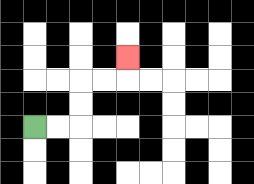{'start': '[1, 5]', 'end': '[5, 2]', 'path_directions': 'R,R,U,U,R,R,U', 'path_coordinates': '[[1, 5], [2, 5], [3, 5], [3, 4], [3, 3], [4, 3], [5, 3], [5, 2]]'}